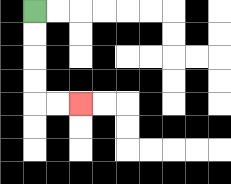{'start': '[1, 0]', 'end': '[3, 4]', 'path_directions': 'D,D,D,D,R,R', 'path_coordinates': '[[1, 0], [1, 1], [1, 2], [1, 3], [1, 4], [2, 4], [3, 4]]'}